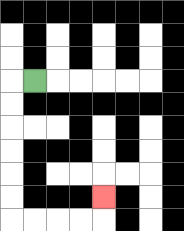{'start': '[1, 3]', 'end': '[4, 8]', 'path_directions': 'L,D,D,D,D,D,D,R,R,R,R,U', 'path_coordinates': '[[1, 3], [0, 3], [0, 4], [0, 5], [0, 6], [0, 7], [0, 8], [0, 9], [1, 9], [2, 9], [3, 9], [4, 9], [4, 8]]'}